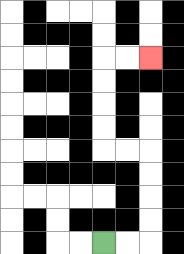{'start': '[4, 10]', 'end': '[6, 2]', 'path_directions': 'R,R,U,U,U,U,L,L,U,U,U,U,R,R', 'path_coordinates': '[[4, 10], [5, 10], [6, 10], [6, 9], [6, 8], [6, 7], [6, 6], [5, 6], [4, 6], [4, 5], [4, 4], [4, 3], [4, 2], [5, 2], [6, 2]]'}